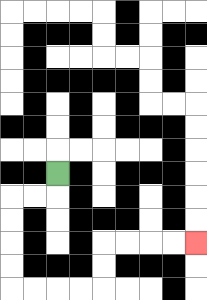{'start': '[2, 7]', 'end': '[8, 10]', 'path_directions': 'D,L,L,D,D,D,D,R,R,R,R,U,U,R,R,R,R', 'path_coordinates': '[[2, 7], [2, 8], [1, 8], [0, 8], [0, 9], [0, 10], [0, 11], [0, 12], [1, 12], [2, 12], [3, 12], [4, 12], [4, 11], [4, 10], [5, 10], [6, 10], [7, 10], [8, 10]]'}